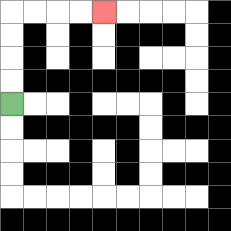{'start': '[0, 4]', 'end': '[4, 0]', 'path_directions': 'U,U,U,U,R,R,R,R', 'path_coordinates': '[[0, 4], [0, 3], [0, 2], [0, 1], [0, 0], [1, 0], [2, 0], [3, 0], [4, 0]]'}